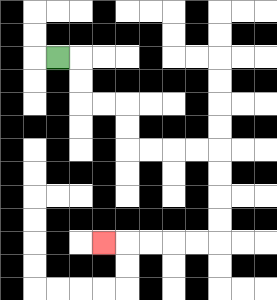{'start': '[2, 2]', 'end': '[4, 10]', 'path_directions': 'R,D,D,R,R,D,D,R,R,R,R,D,D,D,D,L,L,L,L,L', 'path_coordinates': '[[2, 2], [3, 2], [3, 3], [3, 4], [4, 4], [5, 4], [5, 5], [5, 6], [6, 6], [7, 6], [8, 6], [9, 6], [9, 7], [9, 8], [9, 9], [9, 10], [8, 10], [7, 10], [6, 10], [5, 10], [4, 10]]'}